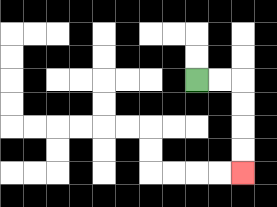{'start': '[8, 3]', 'end': '[10, 7]', 'path_directions': 'R,R,D,D,D,D', 'path_coordinates': '[[8, 3], [9, 3], [10, 3], [10, 4], [10, 5], [10, 6], [10, 7]]'}